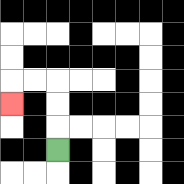{'start': '[2, 6]', 'end': '[0, 4]', 'path_directions': 'U,U,U,L,L,D', 'path_coordinates': '[[2, 6], [2, 5], [2, 4], [2, 3], [1, 3], [0, 3], [0, 4]]'}